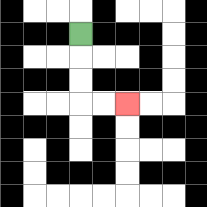{'start': '[3, 1]', 'end': '[5, 4]', 'path_directions': 'D,D,D,R,R', 'path_coordinates': '[[3, 1], [3, 2], [3, 3], [3, 4], [4, 4], [5, 4]]'}